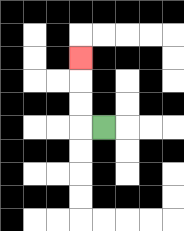{'start': '[4, 5]', 'end': '[3, 2]', 'path_directions': 'L,U,U,U', 'path_coordinates': '[[4, 5], [3, 5], [3, 4], [3, 3], [3, 2]]'}